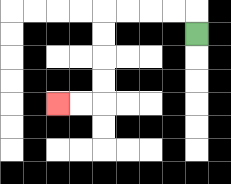{'start': '[8, 1]', 'end': '[2, 4]', 'path_directions': 'U,L,L,L,L,D,D,D,D,L,L', 'path_coordinates': '[[8, 1], [8, 0], [7, 0], [6, 0], [5, 0], [4, 0], [4, 1], [4, 2], [4, 3], [4, 4], [3, 4], [2, 4]]'}